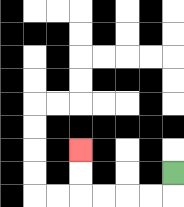{'start': '[7, 7]', 'end': '[3, 6]', 'path_directions': 'D,L,L,L,L,U,U', 'path_coordinates': '[[7, 7], [7, 8], [6, 8], [5, 8], [4, 8], [3, 8], [3, 7], [3, 6]]'}